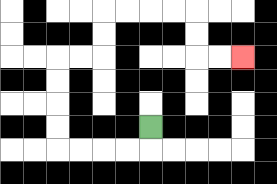{'start': '[6, 5]', 'end': '[10, 2]', 'path_directions': 'D,L,L,L,L,U,U,U,U,R,R,U,U,R,R,R,R,D,D,R,R', 'path_coordinates': '[[6, 5], [6, 6], [5, 6], [4, 6], [3, 6], [2, 6], [2, 5], [2, 4], [2, 3], [2, 2], [3, 2], [4, 2], [4, 1], [4, 0], [5, 0], [6, 0], [7, 0], [8, 0], [8, 1], [8, 2], [9, 2], [10, 2]]'}